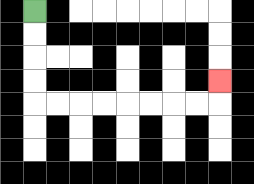{'start': '[1, 0]', 'end': '[9, 3]', 'path_directions': 'D,D,D,D,R,R,R,R,R,R,R,R,U', 'path_coordinates': '[[1, 0], [1, 1], [1, 2], [1, 3], [1, 4], [2, 4], [3, 4], [4, 4], [5, 4], [6, 4], [7, 4], [8, 4], [9, 4], [9, 3]]'}